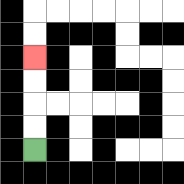{'start': '[1, 6]', 'end': '[1, 2]', 'path_directions': 'U,U,U,U', 'path_coordinates': '[[1, 6], [1, 5], [1, 4], [1, 3], [1, 2]]'}